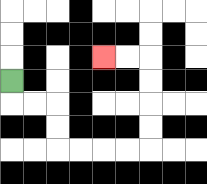{'start': '[0, 3]', 'end': '[4, 2]', 'path_directions': 'D,R,R,D,D,R,R,R,R,U,U,U,U,L,L', 'path_coordinates': '[[0, 3], [0, 4], [1, 4], [2, 4], [2, 5], [2, 6], [3, 6], [4, 6], [5, 6], [6, 6], [6, 5], [6, 4], [6, 3], [6, 2], [5, 2], [4, 2]]'}